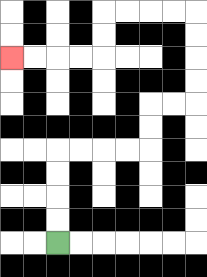{'start': '[2, 10]', 'end': '[0, 2]', 'path_directions': 'U,U,U,U,R,R,R,R,U,U,R,R,U,U,U,U,L,L,L,L,D,D,L,L,L,L', 'path_coordinates': '[[2, 10], [2, 9], [2, 8], [2, 7], [2, 6], [3, 6], [4, 6], [5, 6], [6, 6], [6, 5], [6, 4], [7, 4], [8, 4], [8, 3], [8, 2], [8, 1], [8, 0], [7, 0], [6, 0], [5, 0], [4, 0], [4, 1], [4, 2], [3, 2], [2, 2], [1, 2], [0, 2]]'}